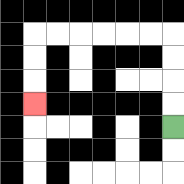{'start': '[7, 5]', 'end': '[1, 4]', 'path_directions': 'U,U,U,U,L,L,L,L,L,L,D,D,D', 'path_coordinates': '[[7, 5], [7, 4], [7, 3], [7, 2], [7, 1], [6, 1], [5, 1], [4, 1], [3, 1], [2, 1], [1, 1], [1, 2], [1, 3], [1, 4]]'}